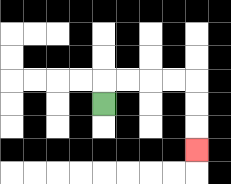{'start': '[4, 4]', 'end': '[8, 6]', 'path_directions': 'U,R,R,R,R,D,D,D', 'path_coordinates': '[[4, 4], [4, 3], [5, 3], [6, 3], [7, 3], [8, 3], [8, 4], [8, 5], [8, 6]]'}